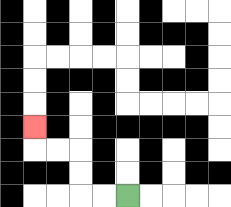{'start': '[5, 8]', 'end': '[1, 5]', 'path_directions': 'L,L,U,U,L,L,U', 'path_coordinates': '[[5, 8], [4, 8], [3, 8], [3, 7], [3, 6], [2, 6], [1, 6], [1, 5]]'}